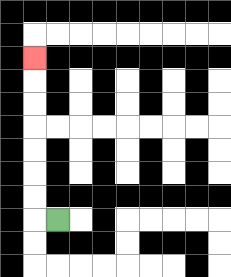{'start': '[2, 9]', 'end': '[1, 2]', 'path_directions': 'L,U,U,U,U,U,U,U', 'path_coordinates': '[[2, 9], [1, 9], [1, 8], [1, 7], [1, 6], [1, 5], [1, 4], [1, 3], [1, 2]]'}